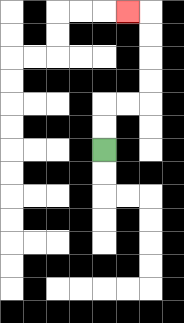{'start': '[4, 6]', 'end': '[5, 0]', 'path_directions': 'U,U,R,R,U,U,U,U,L', 'path_coordinates': '[[4, 6], [4, 5], [4, 4], [5, 4], [6, 4], [6, 3], [6, 2], [6, 1], [6, 0], [5, 0]]'}